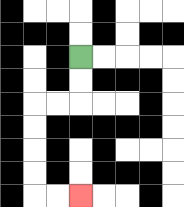{'start': '[3, 2]', 'end': '[3, 8]', 'path_directions': 'D,D,L,L,D,D,D,D,R,R', 'path_coordinates': '[[3, 2], [3, 3], [3, 4], [2, 4], [1, 4], [1, 5], [1, 6], [1, 7], [1, 8], [2, 8], [3, 8]]'}